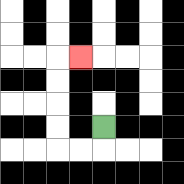{'start': '[4, 5]', 'end': '[3, 2]', 'path_directions': 'D,L,L,U,U,U,U,R', 'path_coordinates': '[[4, 5], [4, 6], [3, 6], [2, 6], [2, 5], [2, 4], [2, 3], [2, 2], [3, 2]]'}